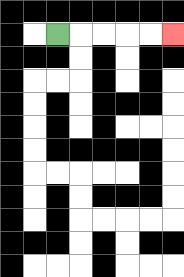{'start': '[2, 1]', 'end': '[7, 1]', 'path_directions': 'R,R,R,R,R', 'path_coordinates': '[[2, 1], [3, 1], [4, 1], [5, 1], [6, 1], [7, 1]]'}